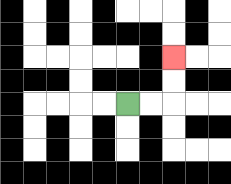{'start': '[5, 4]', 'end': '[7, 2]', 'path_directions': 'R,R,U,U', 'path_coordinates': '[[5, 4], [6, 4], [7, 4], [7, 3], [7, 2]]'}